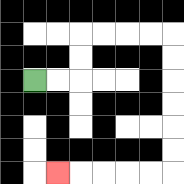{'start': '[1, 3]', 'end': '[2, 7]', 'path_directions': 'R,R,U,U,R,R,R,R,D,D,D,D,D,D,L,L,L,L,L', 'path_coordinates': '[[1, 3], [2, 3], [3, 3], [3, 2], [3, 1], [4, 1], [5, 1], [6, 1], [7, 1], [7, 2], [7, 3], [7, 4], [7, 5], [7, 6], [7, 7], [6, 7], [5, 7], [4, 7], [3, 7], [2, 7]]'}